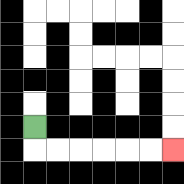{'start': '[1, 5]', 'end': '[7, 6]', 'path_directions': 'D,R,R,R,R,R,R', 'path_coordinates': '[[1, 5], [1, 6], [2, 6], [3, 6], [4, 6], [5, 6], [6, 6], [7, 6]]'}